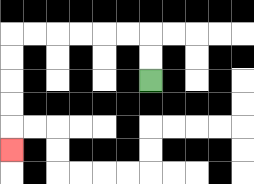{'start': '[6, 3]', 'end': '[0, 6]', 'path_directions': 'U,U,L,L,L,L,L,L,D,D,D,D,D', 'path_coordinates': '[[6, 3], [6, 2], [6, 1], [5, 1], [4, 1], [3, 1], [2, 1], [1, 1], [0, 1], [0, 2], [0, 3], [0, 4], [0, 5], [0, 6]]'}